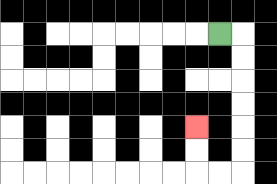{'start': '[9, 1]', 'end': '[8, 5]', 'path_directions': 'R,D,D,D,D,D,D,L,L,U,U', 'path_coordinates': '[[9, 1], [10, 1], [10, 2], [10, 3], [10, 4], [10, 5], [10, 6], [10, 7], [9, 7], [8, 7], [8, 6], [8, 5]]'}